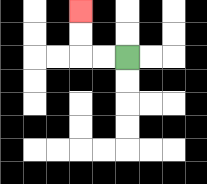{'start': '[5, 2]', 'end': '[3, 0]', 'path_directions': 'L,L,U,U', 'path_coordinates': '[[5, 2], [4, 2], [3, 2], [3, 1], [3, 0]]'}